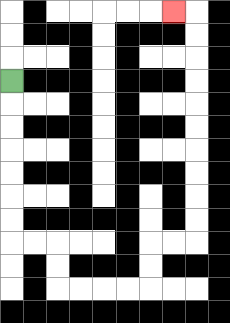{'start': '[0, 3]', 'end': '[7, 0]', 'path_directions': 'D,D,D,D,D,D,D,R,R,D,D,R,R,R,R,U,U,R,R,U,U,U,U,U,U,U,U,U,U,L', 'path_coordinates': '[[0, 3], [0, 4], [0, 5], [0, 6], [0, 7], [0, 8], [0, 9], [0, 10], [1, 10], [2, 10], [2, 11], [2, 12], [3, 12], [4, 12], [5, 12], [6, 12], [6, 11], [6, 10], [7, 10], [8, 10], [8, 9], [8, 8], [8, 7], [8, 6], [8, 5], [8, 4], [8, 3], [8, 2], [8, 1], [8, 0], [7, 0]]'}